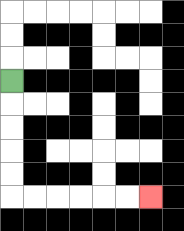{'start': '[0, 3]', 'end': '[6, 8]', 'path_directions': 'D,D,D,D,D,R,R,R,R,R,R', 'path_coordinates': '[[0, 3], [0, 4], [0, 5], [0, 6], [0, 7], [0, 8], [1, 8], [2, 8], [3, 8], [4, 8], [5, 8], [6, 8]]'}